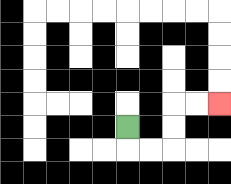{'start': '[5, 5]', 'end': '[9, 4]', 'path_directions': 'D,R,R,U,U,R,R', 'path_coordinates': '[[5, 5], [5, 6], [6, 6], [7, 6], [7, 5], [7, 4], [8, 4], [9, 4]]'}